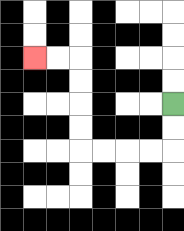{'start': '[7, 4]', 'end': '[1, 2]', 'path_directions': 'D,D,L,L,L,L,U,U,U,U,L,L', 'path_coordinates': '[[7, 4], [7, 5], [7, 6], [6, 6], [5, 6], [4, 6], [3, 6], [3, 5], [3, 4], [3, 3], [3, 2], [2, 2], [1, 2]]'}